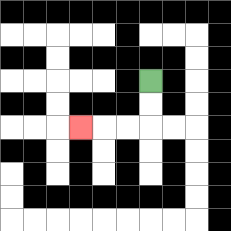{'start': '[6, 3]', 'end': '[3, 5]', 'path_directions': 'D,D,L,L,L', 'path_coordinates': '[[6, 3], [6, 4], [6, 5], [5, 5], [4, 5], [3, 5]]'}